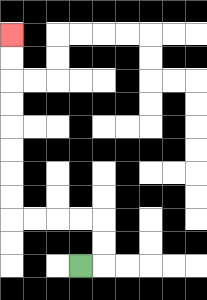{'start': '[3, 11]', 'end': '[0, 1]', 'path_directions': 'R,U,U,L,L,L,L,U,U,U,U,U,U,U,U', 'path_coordinates': '[[3, 11], [4, 11], [4, 10], [4, 9], [3, 9], [2, 9], [1, 9], [0, 9], [0, 8], [0, 7], [0, 6], [0, 5], [0, 4], [0, 3], [0, 2], [0, 1]]'}